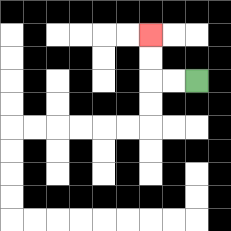{'start': '[8, 3]', 'end': '[6, 1]', 'path_directions': 'L,L,U,U', 'path_coordinates': '[[8, 3], [7, 3], [6, 3], [6, 2], [6, 1]]'}